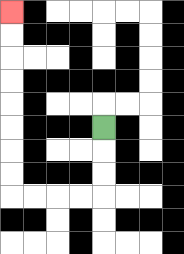{'start': '[4, 5]', 'end': '[0, 0]', 'path_directions': 'D,D,D,L,L,L,L,U,U,U,U,U,U,U,U', 'path_coordinates': '[[4, 5], [4, 6], [4, 7], [4, 8], [3, 8], [2, 8], [1, 8], [0, 8], [0, 7], [0, 6], [0, 5], [0, 4], [0, 3], [0, 2], [0, 1], [0, 0]]'}